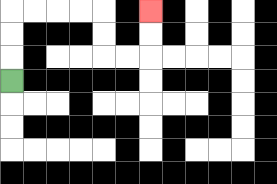{'start': '[0, 3]', 'end': '[6, 0]', 'path_directions': 'U,U,U,R,R,R,R,D,D,R,R,U,U', 'path_coordinates': '[[0, 3], [0, 2], [0, 1], [0, 0], [1, 0], [2, 0], [3, 0], [4, 0], [4, 1], [4, 2], [5, 2], [6, 2], [6, 1], [6, 0]]'}